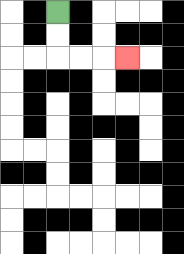{'start': '[2, 0]', 'end': '[5, 2]', 'path_directions': 'D,D,R,R,R', 'path_coordinates': '[[2, 0], [2, 1], [2, 2], [3, 2], [4, 2], [5, 2]]'}